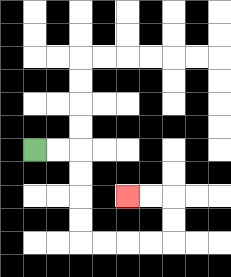{'start': '[1, 6]', 'end': '[5, 8]', 'path_directions': 'R,R,D,D,D,D,R,R,R,R,U,U,L,L', 'path_coordinates': '[[1, 6], [2, 6], [3, 6], [3, 7], [3, 8], [3, 9], [3, 10], [4, 10], [5, 10], [6, 10], [7, 10], [7, 9], [7, 8], [6, 8], [5, 8]]'}